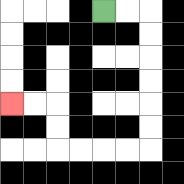{'start': '[4, 0]', 'end': '[0, 4]', 'path_directions': 'R,R,D,D,D,D,D,D,L,L,L,L,U,U,L,L', 'path_coordinates': '[[4, 0], [5, 0], [6, 0], [6, 1], [6, 2], [6, 3], [6, 4], [6, 5], [6, 6], [5, 6], [4, 6], [3, 6], [2, 6], [2, 5], [2, 4], [1, 4], [0, 4]]'}